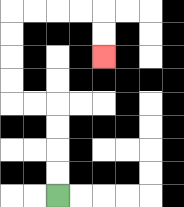{'start': '[2, 8]', 'end': '[4, 2]', 'path_directions': 'U,U,U,U,L,L,U,U,U,U,R,R,R,R,D,D', 'path_coordinates': '[[2, 8], [2, 7], [2, 6], [2, 5], [2, 4], [1, 4], [0, 4], [0, 3], [0, 2], [0, 1], [0, 0], [1, 0], [2, 0], [3, 0], [4, 0], [4, 1], [4, 2]]'}